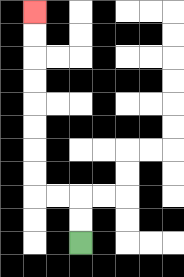{'start': '[3, 10]', 'end': '[1, 0]', 'path_directions': 'U,U,L,L,U,U,U,U,U,U,U,U', 'path_coordinates': '[[3, 10], [3, 9], [3, 8], [2, 8], [1, 8], [1, 7], [1, 6], [1, 5], [1, 4], [1, 3], [1, 2], [1, 1], [1, 0]]'}